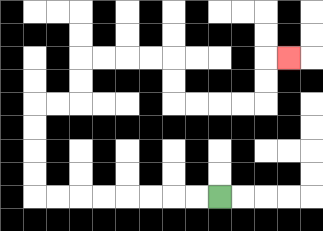{'start': '[9, 8]', 'end': '[12, 2]', 'path_directions': 'L,L,L,L,L,L,L,L,U,U,U,U,R,R,U,U,R,R,R,R,D,D,R,R,R,R,U,U,R', 'path_coordinates': '[[9, 8], [8, 8], [7, 8], [6, 8], [5, 8], [4, 8], [3, 8], [2, 8], [1, 8], [1, 7], [1, 6], [1, 5], [1, 4], [2, 4], [3, 4], [3, 3], [3, 2], [4, 2], [5, 2], [6, 2], [7, 2], [7, 3], [7, 4], [8, 4], [9, 4], [10, 4], [11, 4], [11, 3], [11, 2], [12, 2]]'}